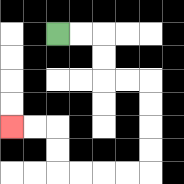{'start': '[2, 1]', 'end': '[0, 5]', 'path_directions': 'R,R,D,D,R,R,D,D,D,D,L,L,L,L,U,U,L,L', 'path_coordinates': '[[2, 1], [3, 1], [4, 1], [4, 2], [4, 3], [5, 3], [6, 3], [6, 4], [6, 5], [6, 6], [6, 7], [5, 7], [4, 7], [3, 7], [2, 7], [2, 6], [2, 5], [1, 5], [0, 5]]'}